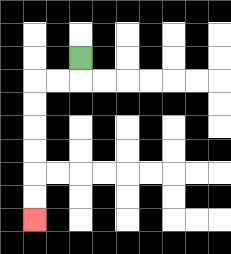{'start': '[3, 2]', 'end': '[1, 9]', 'path_directions': 'D,L,L,D,D,D,D,D,D', 'path_coordinates': '[[3, 2], [3, 3], [2, 3], [1, 3], [1, 4], [1, 5], [1, 6], [1, 7], [1, 8], [1, 9]]'}